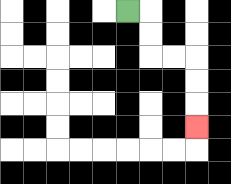{'start': '[5, 0]', 'end': '[8, 5]', 'path_directions': 'R,D,D,R,R,D,D,D', 'path_coordinates': '[[5, 0], [6, 0], [6, 1], [6, 2], [7, 2], [8, 2], [8, 3], [8, 4], [8, 5]]'}